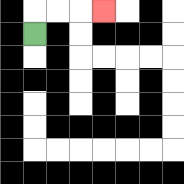{'start': '[1, 1]', 'end': '[4, 0]', 'path_directions': 'U,R,R,R', 'path_coordinates': '[[1, 1], [1, 0], [2, 0], [3, 0], [4, 0]]'}